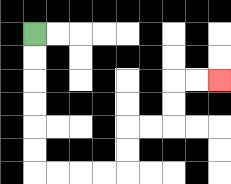{'start': '[1, 1]', 'end': '[9, 3]', 'path_directions': 'D,D,D,D,D,D,R,R,R,R,U,U,R,R,U,U,R,R', 'path_coordinates': '[[1, 1], [1, 2], [1, 3], [1, 4], [1, 5], [1, 6], [1, 7], [2, 7], [3, 7], [4, 7], [5, 7], [5, 6], [5, 5], [6, 5], [7, 5], [7, 4], [7, 3], [8, 3], [9, 3]]'}